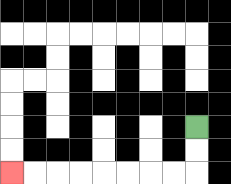{'start': '[8, 5]', 'end': '[0, 7]', 'path_directions': 'D,D,L,L,L,L,L,L,L,L', 'path_coordinates': '[[8, 5], [8, 6], [8, 7], [7, 7], [6, 7], [5, 7], [4, 7], [3, 7], [2, 7], [1, 7], [0, 7]]'}